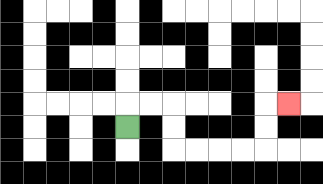{'start': '[5, 5]', 'end': '[12, 4]', 'path_directions': 'U,R,R,D,D,R,R,R,R,U,U,R', 'path_coordinates': '[[5, 5], [5, 4], [6, 4], [7, 4], [7, 5], [7, 6], [8, 6], [9, 6], [10, 6], [11, 6], [11, 5], [11, 4], [12, 4]]'}